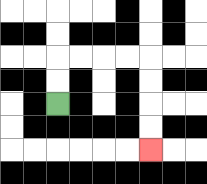{'start': '[2, 4]', 'end': '[6, 6]', 'path_directions': 'U,U,R,R,R,R,D,D,D,D', 'path_coordinates': '[[2, 4], [2, 3], [2, 2], [3, 2], [4, 2], [5, 2], [6, 2], [6, 3], [6, 4], [6, 5], [6, 6]]'}